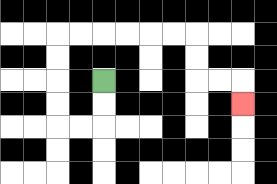{'start': '[4, 3]', 'end': '[10, 4]', 'path_directions': 'D,D,L,L,U,U,U,U,R,R,R,R,R,R,D,D,R,R,D', 'path_coordinates': '[[4, 3], [4, 4], [4, 5], [3, 5], [2, 5], [2, 4], [2, 3], [2, 2], [2, 1], [3, 1], [4, 1], [5, 1], [6, 1], [7, 1], [8, 1], [8, 2], [8, 3], [9, 3], [10, 3], [10, 4]]'}